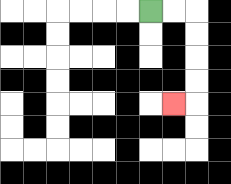{'start': '[6, 0]', 'end': '[7, 4]', 'path_directions': 'R,R,D,D,D,D,L', 'path_coordinates': '[[6, 0], [7, 0], [8, 0], [8, 1], [8, 2], [8, 3], [8, 4], [7, 4]]'}